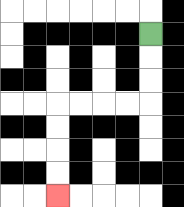{'start': '[6, 1]', 'end': '[2, 8]', 'path_directions': 'D,D,D,L,L,L,L,D,D,D,D', 'path_coordinates': '[[6, 1], [6, 2], [6, 3], [6, 4], [5, 4], [4, 4], [3, 4], [2, 4], [2, 5], [2, 6], [2, 7], [2, 8]]'}